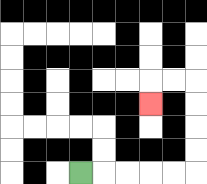{'start': '[3, 7]', 'end': '[6, 4]', 'path_directions': 'R,R,R,R,R,U,U,U,U,L,L,D', 'path_coordinates': '[[3, 7], [4, 7], [5, 7], [6, 7], [7, 7], [8, 7], [8, 6], [8, 5], [8, 4], [8, 3], [7, 3], [6, 3], [6, 4]]'}